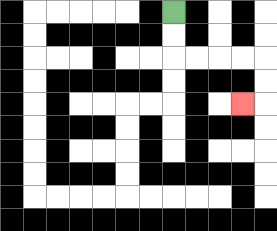{'start': '[7, 0]', 'end': '[10, 4]', 'path_directions': 'D,D,R,R,R,R,D,D,L', 'path_coordinates': '[[7, 0], [7, 1], [7, 2], [8, 2], [9, 2], [10, 2], [11, 2], [11, 3], [11, 4], [10, 4]]'}